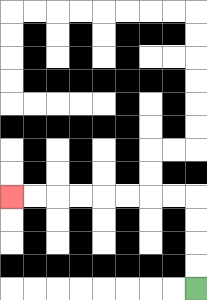{'start': '[8, 12]', 'end': '[0, 8]', 'path_directions': 'U,U,U,U,L,L,L,L,L,L,L,L', 'path_coordinates': '[[8, 12], [8, 11], [8, 10], [8, 9], [8, 8], [7, 8], [6, 8], [5, 8], [4, 8], [3, 8], [2, 8], [1, 8], [0, 8]]'}